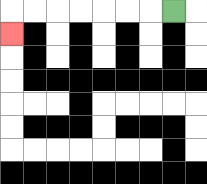{'start': '[7, 0]', 'end': '[0, 1]', 'path_directions': 'L,L,L,L,L,L,L,D', 'path_coordinates': '[[7, 0], [6, 0], [5, 0], [4, 0], [3, 0], [2, 0], [1, 0], [0, 0], [0, 1]]'}